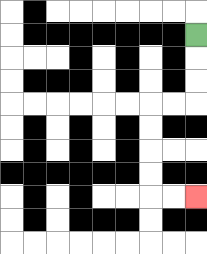{'start': '[8, 1]', 'end': '[8, 8]', 'path_directions': 'D,D,D,L,L,D,D,D,D,R,R', 'path_coordinates': '[[8, 1], [8, 2], [8, 3], [8, 4], [7, 4], [6, 4], [6, 5], [6, 6], [6, 7], [6, 8], [7, 8], [8, 8]]'}